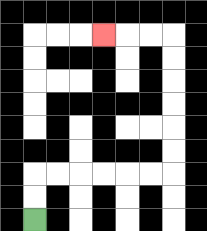{'start': '[1, 9]', 'end': '[4, 1]', 'path_directions': 'U,U,R,R,R,R,R,R,U,U,U,U,U,U,L,L,L', 'path_coordinates': '[[1, 9], [1, 8], [1, 7], [2, 7], [3, 7], [4, 7], [5, 7], [6, 7], [7, 7], [7, 6], [7, 5], [7, 4], [7, 3], [7, 2], [7, 1], [6, 1], [5, 1], [4, 1]]'}